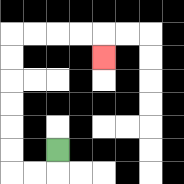{'start': '[2, 6]', 'end': '[4, 2]', 'path_directions': 'D,L,L,U,U,U,U,U,U,R,R,R,R,D', 'path_coordinates': '[[2, 6], [2, 7], [1, 7], [0, 7], [0, 6], [0, 5], [0, 4], [0, 3], [0, 2], [0, 1], [1, 1], [2, 1], [3, 1], [4, 1], [4, 2]]'}